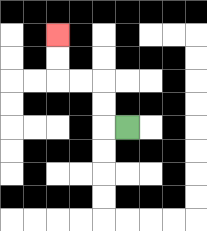{'start': '[5, 5]', 'end': '[2, 1]', 'path_directions': 'L,U,U,L,L,U,U', 'path_coordinates': '[[5, 5], [4, 5], [4, 4], [4, 3], [3, 3], [2, 3], [2, 2], [2, 1]]'}